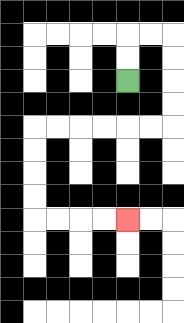{'start': '[5, 3]', 'end': '[5, 9]', 'path_directions': 'U,U,R,R,D,D,D,D,L,L,L,L,L,L,D,D,D,D,R,R,R,R', 'path_coordinates': '[[5, 3], [5, 2], [5, 1], [6, 1], [7, 1], [7, 2], [7, 3], [7, 4], [7, 5], [6, 5], [5, 5], [4, 5], [3, 5], [2, 5], [1, 5], [1, 6], [1, 7], [1, 8], [1, 9], [2, 9], [3, 9], [4, 9], [5, 9]]'}